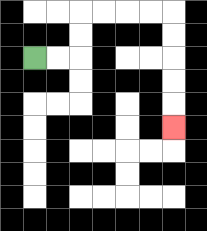{'start': '[1, 2]', 'end': '[7, 5]', 'path_directions': 'R,R,U,U,R,R,R,R,D,D,D,D,D', 'path_coordinates': '[[1, 2], [2, 2], [3, 2], [3, 1], [3, 0], [4, 0], [5, 0], [6, 0], [7, 0], [7, 1], [7, 2], [7, 3], [7, 4], [7, 5]]'}